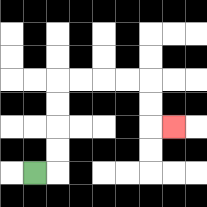{'start': '[1, 7]', 'end': '[7, 5]', 'path_directions': 'R,U,U,U,U,R,R,R,R,D,D,R', 'path_coordinates': '[[1, 7], [2, 7], [2, 6], [2, 5], [2, 4], [2, 3], [3, 3], [4, 3], [5, 3], [6, 3], [6, 4], [6, 5], [7, 5]]'}